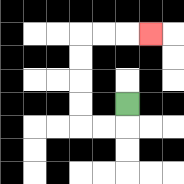{'start': '[5, 4]', 'end': '[6, 1]', 'path_directions': 'D,L,L,U,U,U,U,R,R,R', 'path_coordinates': '[[5, 4], [5, 5], [4, 5], [3, 5], [3, 4], [3, 3], [3, 2], [3, 1], [4, 1], [5, 1], [6, 1]]'}